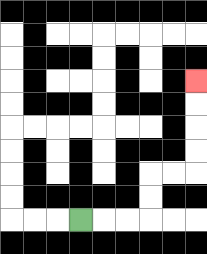{'start': '[3, 9]', 'end': '[8, 3]', 'path_directions': 'R,R,R,U,U,R,R,U,U,U,U', 'path_coordinates': '[[3, 9], [4, 9], [5, 9], [6, 9], [6, 8], [6, 7], [7, 7], [8, 7], [8, 6], [8, 5], [8, 4], [8, 3]]'}